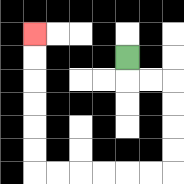{'start': '[5, 2]', 'end': '[1, 1]', 'path_directions': 'D,R,R,D,D,D,D,L,L,L,L,L,L,U,U,U,U,U,U', 'path_coordinates': '[[5, 2], [5, 3], [6, 3], [7, 3], [7, 4], [7, 5], [7, 6], [7, 7], [6, 7], [5, 7], [4, 7], [3, 7], [2, 7], [1, 7], [1, 6], [1, 5], [1, 4], [1, 3], [1, 2], [1, 1]]'}